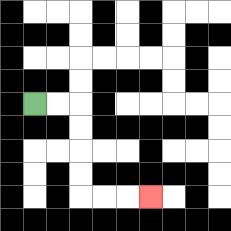{'start': '[1, 4]', 'end': '[6, 8]', 'path_directions': 'R,R,D,D,D,D,R,R,R', 'path_coordinates': '[[1, 4], [2, 4], [3, 4], [3, 5], [3, 6], [3, 7], [3, 8], [4, 8], [5, 8], [6, 8]]'}